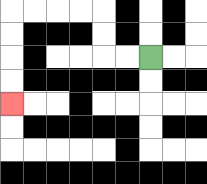{'start': '[6, 2]', 'end': '[0, 4]', 'path_directions': 'L,L,U,U,L,L,L,L,D,D,D,D', 'path_coordinates': '[[6, 2], [5, 2], [4, 2], [4, 1], [4, 0], [3, 0], [2, 0], [1, 0], [0, 0], [0, 1], [0, 2], [0, 3], [0, 4]]'}